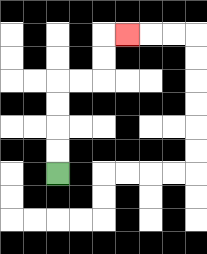{'start': '[2, 7]', 'end': '[5, 1]', 'path_directions': 'U,U,U,U,R,R,U,U,R', 'path_coordinates': '[[2, 7], [2, 6], [2, 5], [2, 4], [2, 3], [3, 3], [4, 3], [4, 2], [4, 1], [5, 1]]'}